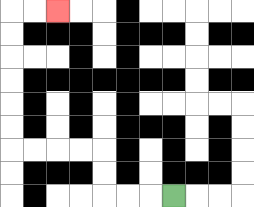{'start': '[7, 8]', 'end': '[2, 0]', 'path_directions': 'L,L,L,U,U,L,L,L,L,U,U,U,U,U,U,R,R', 'path_coordinates': '[[7, 8], [6, 8], [5, 8], [4, 8], [4, 7], [4, 6], [3, 6], [2, 6], [1, 6], [0, 6], [0, 5], [0, 4], [0, 3], [0, 2], [0, 1], [0, 0], [1, 0], [2, 0]]'}